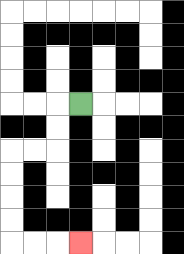{'start': '[3, 4]', 'end': '[3, 10]', 'path_directions': 'L,D,D,L,L,D,D,D,D,R,R,R', 'path_coordinates': '[[3, 4], [2, 4], [2, 5], [2, 6], [1, 6], [0, 6], [0, 7], [0, 8], [0, 9], [0, 10], [1, 10], [2, 10], [3, 10]]'}